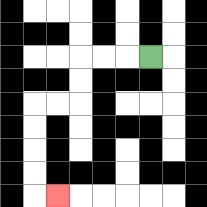{'start': '[6, 2]', 'end': '[2, 8]', 'path_directions': 'L,L,L,D,D,L,L,D,D,D,D,R', 'path_coordinates': '[[6, 2], [5, 2], [4, 2], [3, 2], [3, 3], [3, 4], [2, 4], [1, 4], [1, 5], [1, 6], [1, 7], [1, 8], [2, 8]]'}